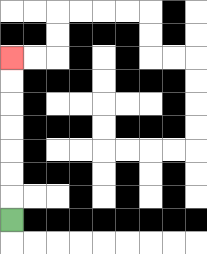{'start': '[0, 9]', 'end': '[0, 2]', 'path_directions': 'U,U,U,U,U,U,U', 'path_coordinates': '[[0, 9], [0, 8], [0, 7], [0, 6], [0, 5], [0, 4], [0, 3], [0, 2]]'}